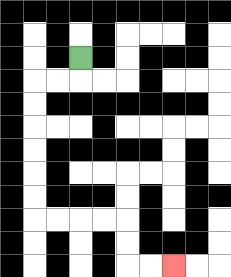{'start': '[3, 2]', 'end': '[7, 11]', 'path_directions': 'D,L,L,D,D,D,D,D,D,R,R,R,R,D,D,R,R', 'path_coordinates': '[[3, 2], [3, 3], [2, 3], [1, 3], [1, 4], [1, 5], [1, 6], [1, 7], [1, 8], [1, 9], [2, 9], [3, 9], [4, 9], [5, 9], [5, 10], [5, 11], [6, 11], [7, 11]]'}